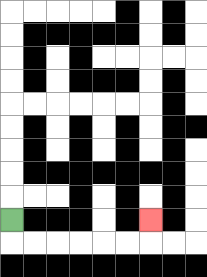{'start': '[0, 9]', 'end': '[6, 9]', 'path_directions': 'D,R,R,R,R,R,R,U', 'path_coordinates': '[[0, 9], [0, 10], [1, 10], [2, 10], [3, 10], [4, 10], [5, 10], [6, 10], [6, 9]]'}